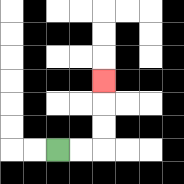{'start': '[2, 6]', 'end': '[4, 3]', 'path_directions': 'R,R,U,U,U', 'path_coordinates': '[[2, 6], [3, 6], [4, 6], [4, 5], [4, 4], [4, 3]]'}